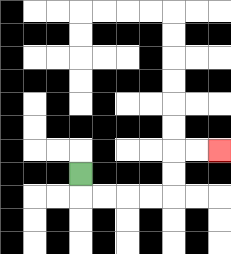{'start': '[3, 7]', 'end': '[9, 6]', 'path_directions': 'D,R,R,R,R,U,U,R,R', 'path_coordinates': '[[3, 7], [3, 8], [4, 8], [5, 8], [6, 8], [7, 8], [7, 7], [7, 6], [8, 6], [9, 6]]'}